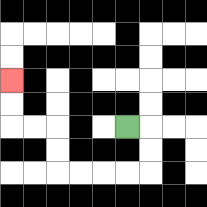{'start': '[5, 5]', 'end': '[0, 3]', 'path_directions': 'R,D,D,L,L,L,L,U,U,L,L,U,U', 'path_coordinates': '[[5, 5], [6, 5], [6, 6], [6, 7], [5, 7], [4, 7], [3, 7], [2, 7], [2, 6], [2, 5], [1, 5], [0, 5], [0, 4], [0, 3]]'}